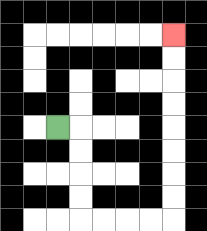{'start': '[2, 5]', 'end': '[7, 1]', 'path_directions': 'R,D,D,D,D,R,R,R,R,U,U,U,U,U,U,U,U', 'path_coordinates': '[[2, 5], [3, 5], [3, 6], [3, 7], [3, 8], [3, 9], [4, 9], [5, 9], [6, 9], [7, 9], [7, 8], [7, 7], [7, 6], [7, 5], [7, 4], [7, 3], [7, 2], [7, 1]]'}